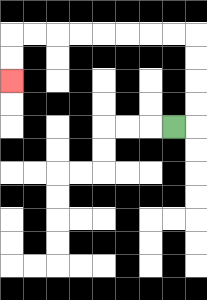{'start': '[7, 5]', 'end': '[0, 3]', 'path_directions': 'R,U,U,U,U,L,L,L,L,L,L,L,L,D,D', 'path_coordinates': '[[7, 5], [8, 5], [8, 4], [8, 3], [8, 2], [8, 1], [7, 1], [6, 1], [5, 1], [4, 1], [3, 1], [2, 1], [1, 1], [0, 1], [0, 2], [0, 3]]'}